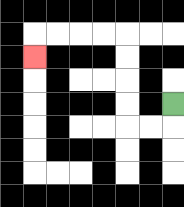{'start': '[7, 4]', 'end': '[1, 2]', 'path_directions': 'D,L,L,U,U,U,U,L,L,L,L,D', 'path_coordinates': '[[7, 4], [7, 5], [6, 5], [5, 5], [5, 4], [5, 3], [5, 2], [5, 1], [4, 1], [3, 1], [2, 1], [1, 1], [1, 2]]'}